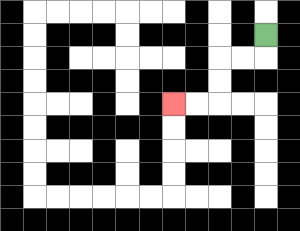{'start': '[11, 1]', 'end': '[7, 4]', 'path_directions': 'D,L,L,D,D,L,L', 'path_coordinates': '[[11, 1], [11, 2], [10, 2], [9, 2], [9, 3], [9, 4], [8, 4], [7, 4]]'}